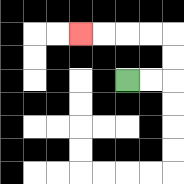{'start': '[5, 3]', 'end': '[3, 1]', 'path_directions': 'R,R,U,U,L,L,L,L', 'path_coordinates': '[[5, 3], [6, 3], [7, 3], [7, 2], [7, 1], [6, 1], [5, 1], [4, 1], [3, 1]]'}